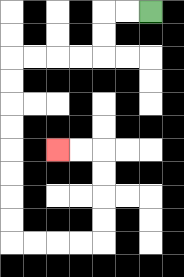{'start': '[6, 0]', 'end': '[2, 6]', 'path_directions': 'L,L,D,D,L,L,L,L,D,D,D,D,D,D,D,D,R,R,R,R,U,U,U,U,L,L', 'path_coordinates': '[[6, 0], [5, 0], [4, 0], [4, 1], [4, 2], [3, 2], [2, 2], [1, 2], [0, 2], [0, 3], [0, 4], [0, 5], [0, 6], [0, 7], [0, 8], [0, 9], [0, 10], [1, 10], [2, 10], [3, 10], [4, 10], [4, 9], [4, 8], [4, 7], [4, 6], [3, 6], [2, 6]]'}